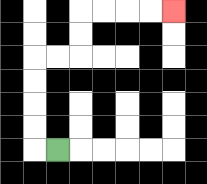{'start': '[2, 6]', 'end': '[7, 0]', 'path_directions': 'L,U,U,U,U,R,R,U,U,R,R,R,R', 'path_coordinates': '[[2, 6], [1, 6], [1, 5], [1, 4], [1, 3], [1, 2], [2, 2], [3, 2], [3, 1], [3, 0], [4, 0], [5, 0], [6, 0], [7, 0]]'}